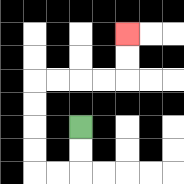{'start': '[3, 5]', 'end': '[5, 1]', 'path_directions': 'D,D,L,L,U,U,U,U,R,R,R,R,U,U', 'path_coordinates': '[[3, 5], [3, 6], [3, 7], [2, 7], [1, 7], [1, 6], [1, 5], [1, 4], [1, 3], [2, 3], [3, 3], [4, 3], [5, 3], [5, 2], [5, 1]]'}